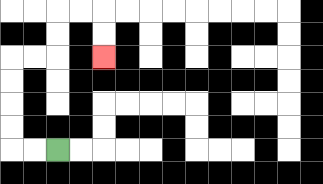{'start': '[2, 6]', 'end': '[4, 2]', 'path_directions': 'L,L,U,U,U,U,R,R,U,U,R,R,D,D', 'path_coordinates': '[[2, 6], [1, 6], [0, 6], [0, 5], [0, 4], [0, 3], [0, 2], [1, 2], [2, 2], [2, 1], [2, 0], [3, 0], [4, 0], [4, 1], [4, 2]]'}